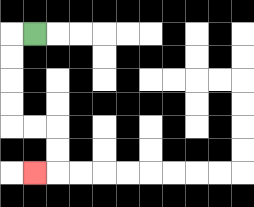{'start': '[1, 1]', 'end': '[1, 7]', 'path_directions': 'L,D,D,D,D,R,R,D,D,L', 'path_coordinates': '[[1, 1], [0, 1], [0, 2], [0, 3], [0, 4], [0, 5], [1, 5], [2, 5], [2, 6], [2, 7], [1, 7]]'}